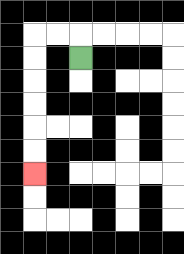{'start': '[3, 2]', 'end': '[1, 7]', 'path_directions': 'U,L,L,D,D,D,D,D,D', 'path_coordinates': '[[3, 2], [3, 1], [2, 1], [1, 1], [1, 2], [1, 3], [1, 4], [1, 5], [1, 6], [1, 7]]'}